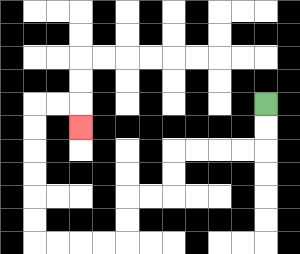{'start': '[11, 4]', 'end': '[3, 5]', 'path_directions': 'D,D,L,L,L,L,D,D,L,L,D,D,L,L,L,L,U,U,U,U,U,U,R,R,D', 'path_coordinates': '[[11, 4], [11, 5], [11, 6], [10, 6], [9, 6], [8, 6], [7, 6], [7, 7], [7, 8], [6, 8], [5, 8], [5, 9], [5, 10], [4, 10], [3, 10], [2, 10], [1, 10], [1, 9], [1, 8], [1, 7], [1, 6], [1, 5], [1, 4], [2, 4], [3, 4], [3, 5]]'}